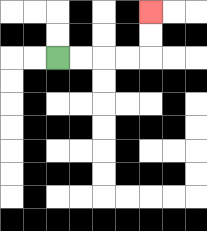{'start': '[2, 2]', 'end': '[6, 0]', 'path_directions': 'R,R,R,R,U,U', 'path_coordinates': '[[2, 2], [3, 2], [4, 2], [5, 2], [6, 2], [6, 1], [6, 0]]'}